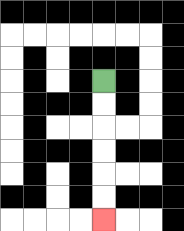{'start': '[4, 3]', 'end': '[4, 9]', 'path_directions': 'D,D,D,D,D,D', 'path_coordinates': '[[4, 3], [4, 4], [4, 5], [4, 6], [4, 7], [4, 8], [4, 9]]'}